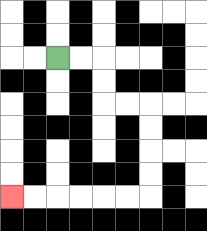{'start': '[2, 2]', 'end': '[0, 8]', 'path_directions': 'R,R,D,D,R,R,D,D,D,D,L,L,L,L,L,L', 'path_coordinates': '[[2, 2], [3, 2], [4, 2], [4, 3], [4, 4], [5, 4], [6, 4], [6, 5], [6, 6], [6, 7], [6, 8], [5, 8], [4, 8], [3, 8], [2, 8], [1, 8], [0, 8]]'}